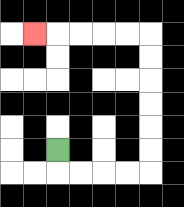{'start': '[2, 6]', 'end': '[1, 1]', 'path_directions': 'D,R,R,R,R,U,U,U,U,U,U,L,L,L,L,L', 'path_coordinates': '[[2, 6], [2, 7], [3, 7], [4, 7], [5, 7], [6, 7], [6, 6], [6, 5], [6, 4], [6, 3], [6, 2], [6, 1], [5, 1], [4, 1], [3, 1], [2, 1], [1, 1]]'}